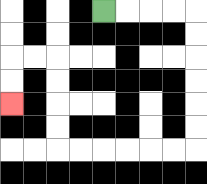{'start': '[4, 0]', 'end': '[0, 4]', 'path_directions': 'R,R,R,R,D,D,D,D,D,D,L,L,L,L,L,L,U,U,U,U,L,L,D,D', 'path_coordinates': '[[4, 0], [5, 0], [6, 0], [7, 0], [8, 0], [8, 1], [8, 2], [8, 3], [8, 4], [8, 5], [8, 6], [7, 6], [6, 6], [5, 6], [4, 6], [3, 6], [2, 6], [2, 5], [2, 4], [2, 3], [2, 2], [1, 2], [0, 2], [0, 3], [0, 4]]'}